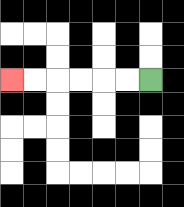{'start': '[6, 3]', 'end': '[0, 3]', 'path_directions': 'L,L,L,L,L,L', 'path_coordinates': '[[6, 3], [5, 3], [4, 3], [3, 3], [2, 3], [1, 3], [0, 3]]'}